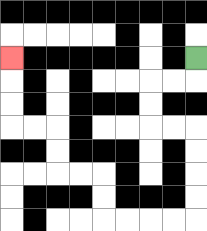{'start': '[8, 2]', 'end': '[0, 2]', 'path_directions': 'D,L,L,D,D,R,R,D,D,D,D,L,L,L,L,U,U,L,L,U,U,L,L,U,U,U', 'path_coordinates': '[[8, 2], [8, 3], [7, 3], [6, 3], [6, 4], [6, 5], [7, 5], [8, 5], [8, 6], [8, 7], [8, 8], [8, 9], [7, 9], [6, 9], [5, 9], [4, 9], [4, 8], [4, 7], [3, 7], [2, 7], [2, 6], [2, 5], [1, 5], [0, 5], [0, 4], [0, 3], [0, 2]]'}